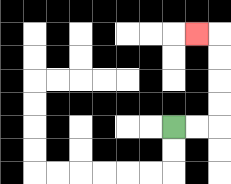{'start': '[7, 5]', 'end': '[8, 1]', 'path_directions': 'R,R,U,U,U,U,L', 'path_coordinates': '[[7, 5], [8, 5], [9, 5], [9, 4], [9, 3], [9, 2], [9, 1], [8, 1]]'}